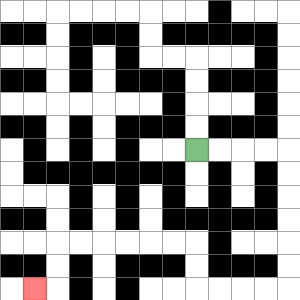{'start': '[8, 6]', 'end': '[1, 12]', 'path_directions': 'R,R,R,R,D,D,D,D,D,D,L,L,L,L,U,U,L,L,L,L,L,L,D,D,L', 'path_coordinates': '[[8, 6], [9, 6], [10, 6], [11, 6], [12, 6], [12, 7], [12, 8], [12, 9], [12, 10], [12, 11], [12, 12], [11, 12], [10, 12], [9, 12], [8, 12], [8, 11], [8, 10], [7, 10], [6, 10], [5, 10], [4, 10], [3, 10], [2, 10], [2, 11], [2, 12], [1, 12]]'}